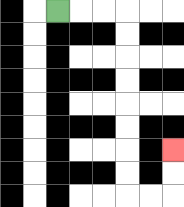{'start': '[2, 0]', 'end': '[7, 6]', 'path_directions': 'R,R,R,D,D,D,D,D,D,D,D,R,R,U,U', 'path_coordinates': '[[2, 0], [3, 0], [4, 0], [5, 0], [5, 1], [5, 2], [5, 3], [5, 4], [5, 5], [5, 6], [5, 7], [5, 8], [6, 8], [7, 8], [7, 7], [7, 6]]'}